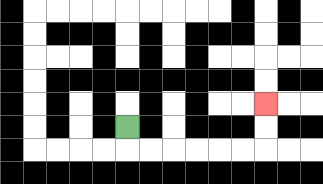{'start': '[5, 5]', 'end': '[11, 4]', 'path_directions': 'D,R,R,R,R,R,R,U,U', 'path_coordinates': '[[5, 5], [5, 6], [6, 6], [7, 6], [8, 6], [9, 6], [10, 6], [11, 6], [11, 5], [11, 4]]'}